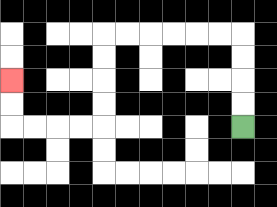{'start': '[10, 5]', 'end': '[0, 3]', 'path_directions': 'U,U,U,U,L,L,L,L,L,L,D,D,D,D,L,L,L,L,U,U', 'path_coordinates': '[[10, 5], [10, 4], [10, 3], [10, 2], [10, 1], [9, 1], [8, 1], [7, 1], [6, 1], [5, 1], [4, 1], [4, 2], [4, 3], [4, 4], [4, 5], [3, 5], [2, 5], [1, 5], [0, 5], [0, 4], [0, 3]]'}